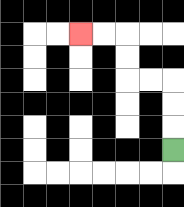{'start': '[7, 6]', 'end': '[3, 1]', 'path_directions': 'U,U,U,L,L,U,U,L,L', 'path_coordinates': '[[7, 6], [7, 5], [7, 4], [7, 3], [6, 3], [5, 3], [5, 2], [5, 1], [4, 1], [3, 1]]'}